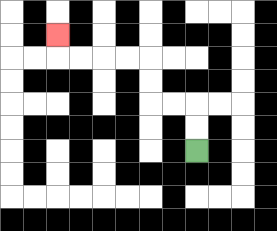{'start': '[8, 6]', 'end': '[2, 1]', 'path_directions': 'U,U,L,L,U,U,L,L,L,L,U', 'path_coordinates': '[[8, 6], [8, 5], [8, 4], [7, 4], [6, 4], [6, 3], [6, 2], [5, 2], [4, 2], [3, 2], [2, 2], [2, 1]]'}